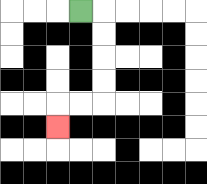{'start': '[3, 0]', 'end': '[2, 5]', 'path_directions': 'R,D,D,D,D,L,L,D', 'path_coordinates': '[[3, 0], [4, 0], [4, 1], [4, 2], [4, 3], [4, 4], [3, 4], [2, 4], [2, 5]]'}